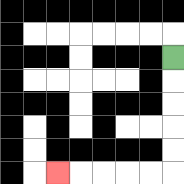{'start': '[7, 2]', 'end': '[2, 7]', 'path_directions': 'D,D,D,D,D,L,L,L,L,L', 'path_coordinates': '[[7, 2], [7, 3], [7, 4], [7, 5], [7, 6], [7, 7], [6, 7], [5, 7], [4, 7], [3, 7], [2, 7]]'}